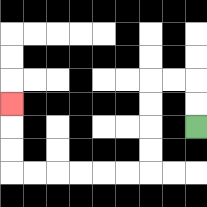{'start': '[8, 5]', 'end': '[0, 4]', 'path_directions': 'U,U,L,L,D,D,D,D,L,L,L,L,L,L,U,U,U', 'path_coordinates': '[[8, 5], [8, 4], [8, 3], [7, 3], [6, 3], [6, 4], [6, 5], [6, 6], [6, 7], [5, 7], [4, 7], [3, 7], [2, 7], [1, 7], [0, 7], [0, 6], [0, 5], [0, 4]]'}